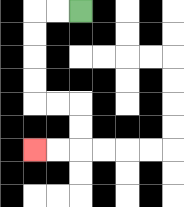{'start': '[3, 0]', 'end': '[1, 6]', 'path_directions': 'L,L,D,D,D,D,R,R,D,D,L,L', 'path_coordinates': '[[3, 0], [2, 0], [1, 0], [1, 1], [1, 2], [1, 3], [1, 4], [2, 4], [3, 4], [3, 5], [3, 6], [2, 6], [1, 6]]'}